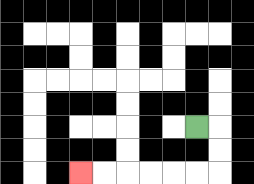{'start': '[8, 5]', 'end': '[3, 7]', 'path_directions': 'R,D,D,L,L,L,L,L,L', 'path_coordinates': '[[8, 5], [9, 5], [9, 6], [9, 7], [8, 7], [7, 7], [6, 7], [5, 7], [4, 7], [3, 7]]'}